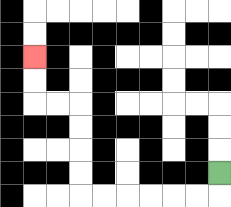{'start': '[9, 7]', 'end': '[1, 2]', 'path_directions': 'D,L,L,L,L,L,L,U,U,U,U,L,L,U,U', 'path_coordinates': '[[9, 7], [9, 8], [8, 8], [7, 8], [6, 8], [5, 8], [4, 8], [3, 8], [3, 7], [3, 6], [3, 5], [3, 4], [2, 4], [1, 4], [1, 3], [1, 2]]'}